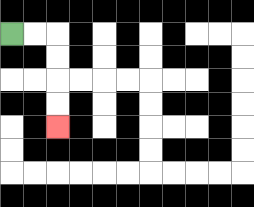{'start': '[0, 1]', 'end': '[2, 5]', 'path_directions': 'R,R,D,D,D,D', 'path_coordinates': '[[0, 1], [1, 1], [2, 1], [2, 2], [2, 3], [2, 4], [2, 5]]'}